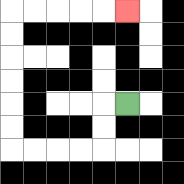{'start': '[5, 4]', 'end': '[5, 0]', 'path_directions': 'L,D,D,L,L,L,L,U,U,U,U,U,U,R,R,R,R,R', 'path_coordinates': '[[5, 4], [4, 4], [4, 5], [4, 6], [3, 6], [2, 6], [1, 6], [0, 6], [0, 5], [0, 4], [0, 3], [0, 2], [0, 1], [0, 0], [1, 0], [2, 0], [3, 0], [4, 0], [5, 0]]'}